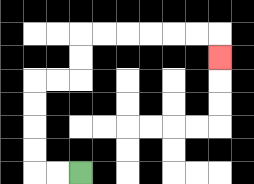{'start': '[3, 7]', 'end': '[9, 2]', 'path_directions': 'L,L,U,U,U,U,R,R,U,U,R,R,R,R,R,R,D', 'path_coordinates': '[[3, 7], [2, 7], [1, 7], [1, 6], [1, 5], [1, 4], [1, 3], [2, 3], [3, 3], [3, 2], [3, 1], [4, 1], [5, 1], [6, 1], [7, 1], [8, 1], [9, 1], [9, 2]]'}